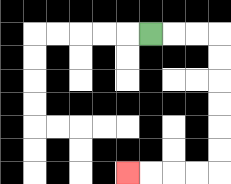{'start': '[6, 1]', 'end': '[5, 7]', 'path_directions': 'R,R,R,D,D,D,D,D,D,L,L,L,L', 'path_coordinates': '[[6, 1], [7, 1], [8, 1], [9, 1], [9, 2], [9, 3], [9, 4], [9, 5], [9, 6], [9, 7], [8, 7], [7, 7], [6, 7], [5, 7]]'}